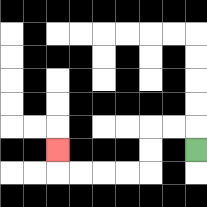{'start': '[8, 6]', 'end': '[2, 6]', 'path_directions': 'U,L,L,D,D,L,L,L,L,U', 'path_coordinates': '[[8, 6], [8, 5], [7, 5], [6, 5], [6, 6], [6, 7], [5, 7], [4, 7], [3, 7], [2, 7], [2, 6]]'}